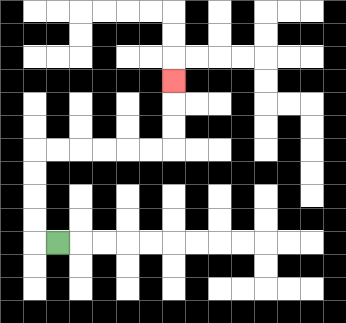{'start': '[2, 10]', 'end': '[7, 3]', 'path_directions': 'L,U,U,U,U,R,R,R,R,R,R,U,U,U', 'path_coordinates': '[[2, 10], [1, 10], [1, 9], [1, 8], [1, 7], [1, 6], [2, 6], [3, 6], [4, 6], [5, 6], [6, 6], [7, 6], [7, 5], [7, 4], [7, 3]]'}